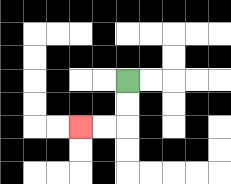{'start': '[5, 3]', 'end': '[3, 5]', 'path_directions': 'D,D,L,L', 'path_coordinates': '[[5, 3], [5, 4], [5, 5], [4, 5], [3, 5]]'}